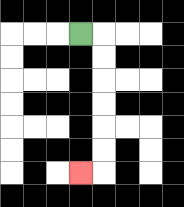{'start': '[3, 1]', 'end': '[3, 7]', 'path_directions': 'R,D,D,D,D,D,D,L', 'path_coordinates': '[[3, 1], [4, 1], [4, 2], [4, 3], [4, 4], [4, 5], [4, 6], [4, 7], [3, 7]]'}